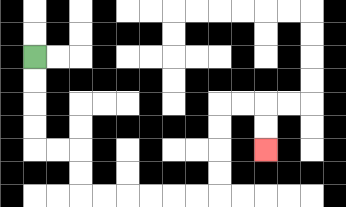{'start': '[1, 2]', 'end': '[11, 6]', 'path_directions': 'D,D,D,D,R,R,D,D,R,R,R,R,R,R,U,U,U,U,R,R,D,D', 'path_coordinates': '[[1, 2], [1, 3], [1, 4], [1, 5], [1, 6], [2, 6], [3, 6], [3, 7], [3, 8], [4, 8], [5, 8], [6, 8], [7, 8], [8, 8], [9, 8], [9, 7], [9, 6], [9, 5], [9, 4], [10, 4], [11, 4], [11, 5], [11, 6]]'}